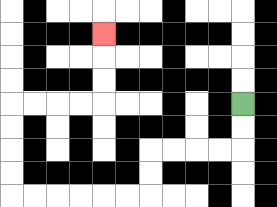{'start': '[10, 4]', 'end': '[4, 1]', 'path_directions': 'D,D,L,L,L,L,D,D,L,L,L,L,L,L,U,U,U,U,R,R,R,R,U,U,U', 'path_coordinates': '[[10, 4], [10, 5], [10, 6], [9, 6], [8, 6], [7, 6], [6, 6], [6, 7], [6, 8], [5, 8], [4, 8], [3, 8], [2, 8], [1, 8], [0, 8], [0, 7], [0, 6], [0, 5], [0, 4], [1, 4], [2, 4], [3, 4], [4, 4], [4, 3], [4, 2], [4, 1]]'}